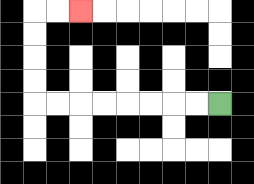{'start': '[9, 4]', 'end': '[3, 0]', 'path_directions': 'L,L,L,L,L,L,L,L,U,U,U,U,R,R', 'path_coordinates': '[[9, 4], [8, 4], [7, 4], [6, 4], [5, 4], [4, 4], [3, 4], [2, 4], [1, 4], [1, 3], [1, 2], [1, 1], [1, 0], [2, 0], [3, 0]]'}